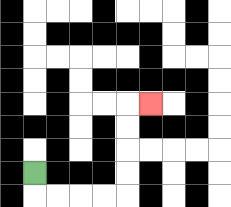{'start': '[1, 7]', 'end': '[6, 4]', 'path_directions': 'D,R,R,R,R,U,U,U,U,R', 'path_coordinates': '[[1, 7], [1, 8], [2, 8], [3, 8], [4, 8], [5, 8], [5, 7], [5, 6], [5, 5], [5, 4], [6, 4]]'}